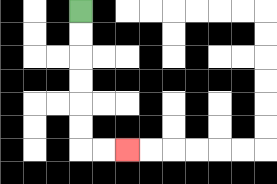{'start': '[3, 0]', 'end': '[5, 6]', 'path_directions': 'D,D,D,D,D,D,R,R', 'path_coordinates': '[[3, 0], [3, 1], [3, 2], [3, 3], [3, 4], [3, 5], [3, 6], [4, 6], [5, 6]]'}